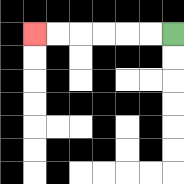{'start': '[7, 1]', 'end': '[1, 1]', 'path_directions': 'L,L,L,L,L,L', 'path_coordinates': '[[7, 1], [6, 1], [5, 1], [4, 1], [3, 1], [2, 1], [1, 1]]'}